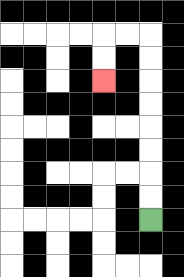{'start': '[6, 9]', 'end': '[4, 3]', 'path_directions': 'U,U,U,U,U,U,U,U,L,L,D,D', 'path_coordinates': '[[6, 9], [6, 8], [6, 7], [6, 6], [6, 5], [6, 4], [6, 3], [6, 2], [6, 1], [5, 1], [4, 1], [4, 2], [4, 3]]'}